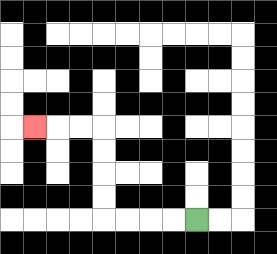{'start': '[8, 9]', 'end': '[1, 5]', 'path_directions': 'L,L,L,L,U,U,U,U,L,L,L', 'path_coordinates': '[[8, 9], [7, 9], [6, 9], [5, 9], [4, 9], [4, 8], [4, 7], [4, 6], [4, 5], [3, 5], [2, 5], [1, 5]]'}